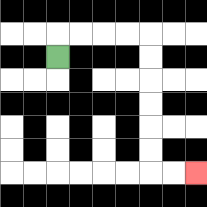{'start': '[2, 2]', 'end': '[8, 7]', 'path_directions': 'U,R,R,R,R,D,D,D,D,D,D,R,R', 'path_coordinates': '[[2, 2], [2, 1], [3, 1], [4, 1], [5, 1], [6, 1], [6, 2], [6, 3], [6, 4], [6, 5], [6, 6], [6, 7], [7, 7], [8, 7]]'}